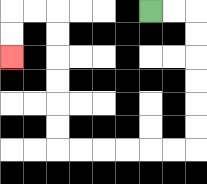{'start': '[6, 0]', 'end': '[0, 2]', 'path_directions': 'R,R,D,D,D,D,D,D,L,L,L,L,L,L,U,U,U,U,U,U,L,L,D,D', 'path_coordinates': '[[6, 0], [7, 0], [8, 0], [8, 1], [8, 2], [8, 3], [8, 4], [8, 5], [8, 6], [7, 6], [6, 6], [5, 6], [4, 6], [3, 6], [2, 6], [2, 5], [2, 4], [2, 3], [2, 2], [2, 1], [2, 0], [1, 0], [0, 0], [0, 1], [0, 2]]'}